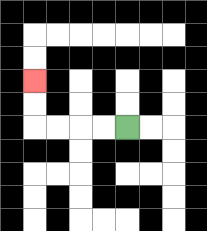{'start': '[5, 5]', 'end': '[1, 3]', 'path_directions': 'L,L,L,L,U,U', 'path_coordinates': '[[5, 5], [4, 5], [3, 5], [2, 5], [1, 5], [1, 4], [1, 3]]'}